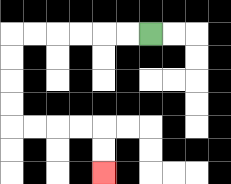{'start': '[6, 1]', 'end': '[4, 7]', 'path_directions': 'L,L,L,L,L,L,D,D,D,D,R,R,R,R,D,D', 'path_coordinates': '[[6, 1], [5, 1], [4, 1], [3, 1], [2, 1], [1, 1], [0, 1], [0, 2], [0, 3], [0, 4], [0, 5], [1, 5], [2, 5], [3, 5], [4, 5], [4, 6], [4, 7]]'}